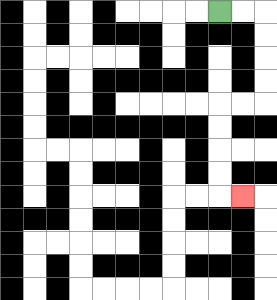{'start': '[9, 0]', 'end': '[10, 8]', 'path_directions': 'R,R,D,D,D,D,L,L,D,D,D,D,R', 'path_coordinates': '[[9, 0], [10, 0], [11, 0], [11, 1], [11, 2], [11, 3], [11, 4], [10, 4], [9, 4], [9, 5], [9, 6], [9, 7], [9, 8], [10, 8]]'}